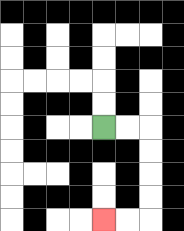{'start': '[4, 5]', 'end': '[4, 9]', 'path_directions': 'R,R,D,D,D,D,L,L', 'path_coordinates': '[[4, 5], [5, 5], [6, 5], [6, 6], [6, 7], [6, 8], [6, 9], [5, 9], [4, 9]]'}